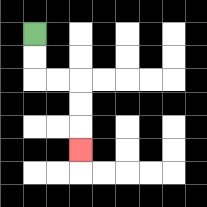{'start': '[1, 1]', 'end': '[3, 6]', 'path_directions': 'D,D,R,R,D,D,D', 'path_coordinates': '[[1, 1], [1, 2], [1, 3], [2, 3], [3, 3], [3, 4], [3, 5], [3, 6]]'}